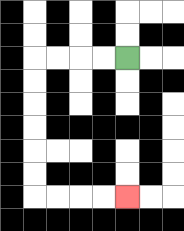{'start': '[5, 2]', 'end': '[5, 8]', 'path_directions': 'L,L,L,L,D,D,D,D,D,D,R,R,R,R', 'path_coordinates': '[[5, 2], [4, 2], [3, 2], [2, 2], [1, 2], [1, 3], [1, 4], [1, 5], [1, 6], [1, 7], [1, 8], [2, 8], [3, 8], [4, 8], [5, 8]]'}